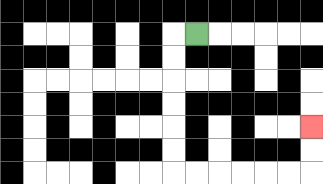{'start': '[8, 1]', 'end': '[13, 5]', 'path_directions': 'L,D,D,D,D,D,D,R,R,R,R,R,R,U,U', 'path_coordinates': '[[8, 1], [7, 1], [7, 2], [7, 3], [7, 4], [7, 5], [7, 6], [7, 7], [8, 7], [9, 7], [10, 7], [11, 7], [12, 7], [13, 7], [13, 6], [13, 5]]'}